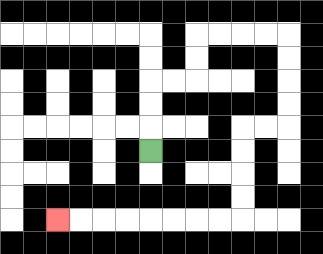{'start': '[6, 6]', 'end': '[2, 9]', 'path_directions': 'U,U,U,R,R,U,U,R,R,R,R,D,D,D,D,L,L,D,D,D,D,L,L,L,L,L,L,L,L', 'path_coordinates': '[[6, 6], [6, 5], [6, 4], [6, 3], [7, 3], [8, 3], [8, 2], [8, 1], [9, 1], [10, 1], [11, 1], [12, 1], [12, 2], [12, 3], [12, 4], [12, 5], [11, 5], [10, 5], [10, 6], [10, 7], [10, 8], [10, 9], [9, 9], [8, 9], [7, 9], [6, 9], [5, 9], [4, 9], [3, 9], [2, 9]]'}